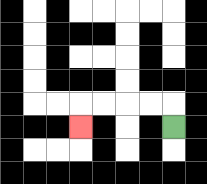{'start': '[7, 5]', 'end': '[3, 5]', 'path_directions': 'U,L,L,L,L,D', 'path_coordinates': '[[7, 5], [7, 4], [6, 4], [5, 4], [4, 4], [3, 4], [3, 5]]'}